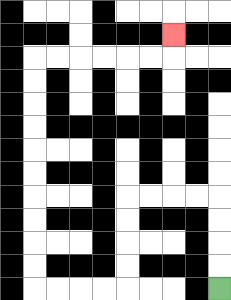{'start': '[9, 12]', 'end': '[7, 1]', 'path_directions': 'U,U,U,U,L,L,L,L,D,D,D,D,L,L,L,L,U,U,U,U,U,U,U,U,U,U,R,R,R,R,R,R,U', 'path_coordinates': '[[9, 12], [9, 11], [9, 10], [9, 9], [9, 8], [8, 8], [7, 8], [6, 8], [5, 8], [5, 9], [5, 10], [5, 11], [5, 12], [4, 12], [3, 12], [2, 12], [1, 12], [1, 11], [1, 10], [1, 9], [1, 8], [1, 7], [1, 6], [1, 5], [1, 4], [1, 3], [1, 2], [2, 2], [3, 2], [4, 2], [5, 2], [6, 2], [7, 2], [7, 1]]'}